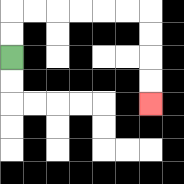{'start': '[0, 2]', 'end': '[6, 4]', 'path_directions': 'U,U,R,R,R,R,R,R,D,D,D,D', 'path_coordinates': '[[0, 2], [0, 1], [0, 0], [1, 0], [2, 0], [3, 0], [4, 0], [5, 0], [6, 0], [6, 1], [6, 2], [6, 3], [6, 4]]'}